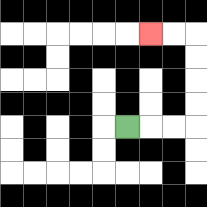{'start': '[5, 5]', 'end': '[6, 1]', 'path_directions': 'R,R,R,U,U,U,U,L,L', 'path_coordinates': '[[5, 5], [6, 5], [7, 5], [8, 5], [8, 4], [8, 3], [8, 2], [8, 1], [7, 1], [6, 1]]'}